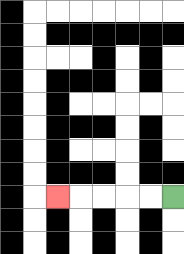{'start': '[7, 8]', 'end': '[2, 8]', 'path_directions': 'L,L,L,L,L', 'path_coordinates': '[[7, 8], [6, 8], [5, 8], [4, 8], [3, 8], [2, 8]]'}